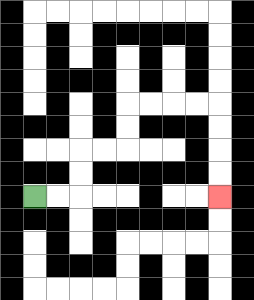{'start': '[1, 8]', 'end': '[9, 8]', 'path_directions': 'R,R,U,U,R,R,U,U,R,R,R,R,D,D,D,D', 'path_coordinates': '[[1, 8], [2, 8], [3, 8], [3, 7], [3, 6], [4, 6], [5, 6], [5, 5], [5, 4], [6, 4], [7, 4], [8, 4], [9, 4], [9, 5], [9, 6], [9, 7], [9, 8]]'}